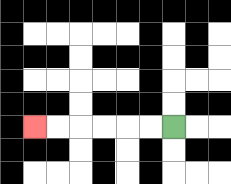{'start': '[7, 5]', 'end': '[1, 5]', 'path_directions': 'L,L,L,L,L,L', 'path_coordinates': '[[7, 5], [6, 5], [5, 5], [4, 5], [3, 5], [2, 5], [1, 5]]'}